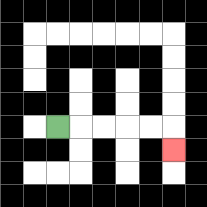{'start': '[2, 5]', 'end': '[7, 6]', 'path_directions': 'R,R,R,R,R,D', 'path_coordinates': '[[2, 5], [3, 5], [4, 5], [5, 5], [6, 5], [7, 5], [7, 6]]'}